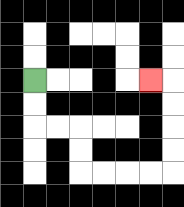{'start': '[1, 3]', 'end': '[6, 3]', 'path_directions': 'D,D,R,R,D,D,R,R,R,R,U,U,U,U,L', 'path_coordinates': '[[1, 3], [1, 4], [1, 5], [2, 5], [3, 5], [3, 6], [3, 7], [4, 7], [5, 7], [6, 7], [7, 7], [7, 6], [7, 5], [7, 4], [7, 3], [6, 3]]'}